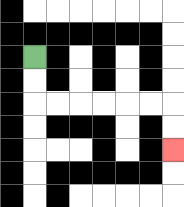{'start': '[1, 2]', 'end': '[7, 6]', 'path_directions': 'D,D,R,R,R,R,R,R,D,D', 'path_coordinates': '[[1, 2], [1, 3], [1, 4], [2, 4], [3, 4], [4, 4], [5, 4], [6, 4], [7, 4], [7, 5], [7, 6]]'}